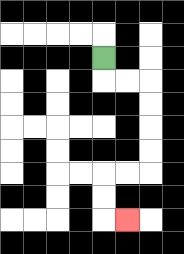{'start': '[4, 2]', 'end': '[5, 9]', 'path_directions': 'D,R,R,D,D,D,D,L,L,D,D,R', 'path_coordinates': '[[4, 2], [4, 3], [5, 3], [6, 3], [6, 4], [6, 5], [6, 6], [6, 7], [5, 7], [4, 7], [4, 8], [4, 9], [5, 9]]'}